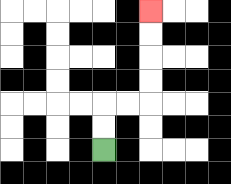{'start': '[4, 6]', 'end': '[6, 0]', 'path_directions': 'U,U,R,R,U,U,U,U', 'path_coordinates': '[[4, 6], [4, 5], [4, 4], [5, 4], [6, 4], [6, 3], [6, 2], [6, 1], [6, 0]]'}